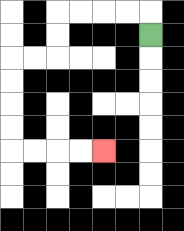{'start': '[6, 1]', 'end': '[4, 6]', 'path_directions': 'U,L,L,L,L,D,D,L,L,D,D,D,D,R,R,R,R', 'path_coordinates': '[[6, 1], [6, 0], [5, 0], [4, 0], [3, 0], [2, 0], [2, 1], [2, 2], [1, 2], [0, 2], [0, 3], [0, 4], [0, 5], [0, 6], [1, 6], [2, 6], [3, 6], [4, 6]]'}